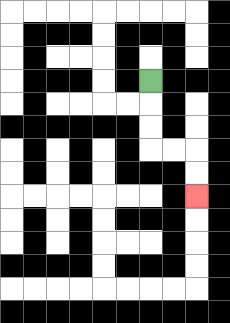{'start': '[6, 3]', 'end': '[8, 8]', 'path_directions': 'D,D,D,R,R,D,D', 'path_coordinates': '[[6, 3], [6, 4], [6, 5], [6, 6], [7, 6], [8, 6], [8, 7], [8, 8]]'}